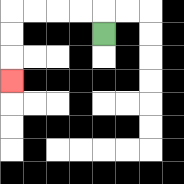{'start': '[4, 1]', 'end': '[0, 3]', 'path_directions': 'U,L,L,L,L,D,D,D', 'path_coordinates': '[[4, 1], [4, 0], [3, 0], [2, 0], [1, 0], [0, 0], [0, 1], [0, 2], [0, 3]]'}